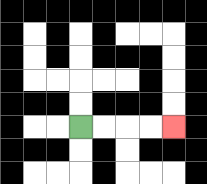{'start': '[3, 5]', 'end': '[7, 5]', 'path_directions': 'R,R,R,R', 'path_coordinates': '[[3, 5], [4, 5], [5, 5], [6, 5], [7, 5]]'}